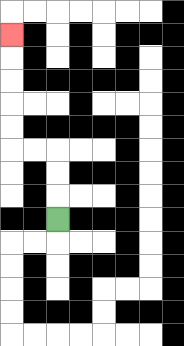{'start': '[2, 9]', 'end': '[0, 1]', 'path_directions': 'U,U,U,L,L,U,U,U,U,U', 'path_coordinates': '[[2, 9], [2, 8], [2, 7], [2, 6], [1, 6], [0, 6], [0, 5], [0, 4], [0, 3], [0, 2], [0, 1]]'}